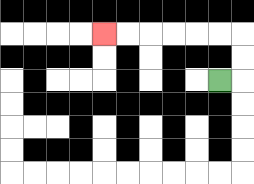{'start': '[9, 3]', 'end': '[4, 1]', 'path_directions': 'R,U,U,L,L,L,L,L,L', 'path_coordinates': '[[9, 3], [10, 3], [10, 2], [10, 1], [9, 1], [8, 1], [7, 1], [6, 1], [5, 1], [4, 1]]'}